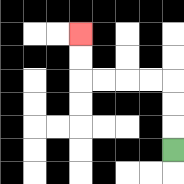{'start': '[7, 6]', 'end': '[3, 1]', 'path_directions': 'U,U,U,L,L,L,L,U,U', 'path_coordinates': '[[7, 6], [7, 5], [7, 4], [7, 3], [6, 3], [5, 3], [4, 3], [3, 3], [3, 2], [3, 1]]'}